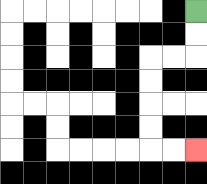{'start': '[8, 0]', 'end': '[8, 6]', 'path_directions': 'D,D,L,L,D,D,D,D,R,R', 'path_coordinates': '[[8, 0], [8, 1], [8, 2], [7, 2], [6, 2], [6, 3], [6, 4], [6, 5], [6, 6], [7, 6], [8, 6]]'}